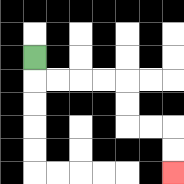{'start': '[1, 2]', 'end': '[7, 7]', 'path_directions': 'D,R,R,R,R,D,D,R,R,D,D', 'path_coordinates': '[[1, 2], [1, 3], [2, 3], [3, 3], [4, 3], [5, 3], [5, 4], [5, 5], [6, 5], [7, 5], [7, 6], [7, 7]]'}